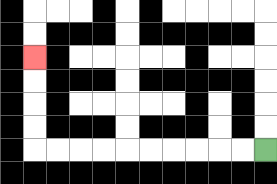{'start': '[11, 6]', 'end': '[1, 2]', 'path_directions': 'L,L,L,L,L,L,L,L,L,L,U,U,U,U', 'path_coordinates': '[[11, 6], [10, 6], [9, 6], [8, 6], [7, 6], [6, 6], [5, 6], [4, 6], [3, 6], [2, 6], [1, 6], [1, 5], [1, 4], [1, 3], [1, 2]]'}